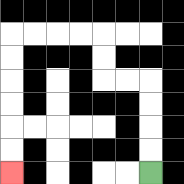{'start': '[6, 7]', 'end': '[0, 7]', 'path_directions': 'U,U,U,U,L,L,U,U,L,L,L,L,D,D,D,D,D,D', 'path_coordinates': '[[6, 7], [6, 6], [6, 5], [6, 4], [6, 3], [5, 3], [4, 3], [4, 2], [4, 1], [3, 1], [2, 1], [1, 1], [0, 1], [0, 2], [0, 3], [0, 4], [0, 5], [0, 6], [0, 7]]'}